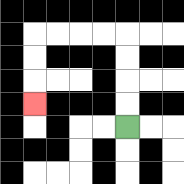{'start': '[5, 5]', 'end': '[1, 4]', 'path_directions': 'U,U,U,U,L,L,L,L,D,D,D', 'path_coordinates': '[[5, 5], [5, 4], [5, 3], [5, 2], [5, 1], [4, 1], [3, 1], [2, 1], [1, 1], [1, 2], [1, 3], [1, 4]]'}